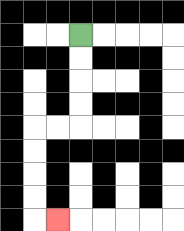{'start': '[3, 1]', 'end': '[2, 9]', 'path_directions': 'D,D,D,D,L,L,D,D,D,D,R', 'path_coordinates': '[[3, 1], [3, 2], [3, 3], [3, 4], [3, 5], [2, 5], [1, 5], [1, 6], [1, 7], [1, 8], [1, 9], [2, 9]]'}